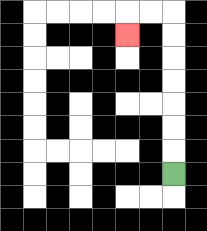{'start': '[7, 7]', 'end': '[5, 1]', 'path_directions': 'U,U,U,U,U,U,U,L,L,D', 'path_coordinates': '[[7, 7], [7, 6], [7, 5], [7, 4], [7, 3], [7, 2], [7, 1], [7, 0], [6, 0], [5, 0], [5, 1]]'}